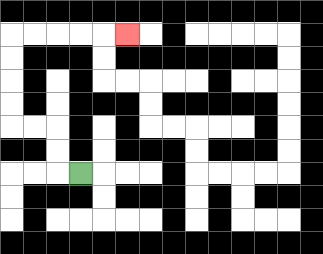{'start': '[3, 7]', 'end': '[5, 1]', 'path_directions': 'L,U,U,L,L,U,U,U,U,R,R,R,R,R', 'path_coordinates': '[[3, 7], [2, 7], [2, 6], [2, 5], [1, 5], [0, 5], [0, 4], [0, 3], [0, 2], [0, 1], [1, 1], [2, 1], [3, 1], [4, 1], [5, 1]]'}